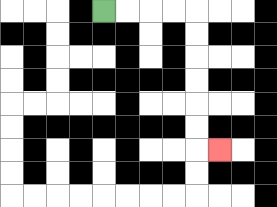{'start': '[4, 0]', 'end': '[9, 6]', 'path_directions': 'R,R,R,R,D,D,D,D,D,D,R', 'path_coordinates': '[[4, 0], [5, 0], [6, 0], [7, 0], [8, 0], [8, 1], [8, 2], [8, 3], [8, 4], [8, 5], [8, 6], [9, 6]]'}